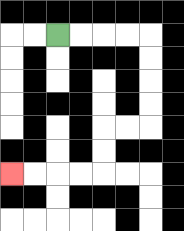{'start': '[2, 1]', 'end': '[0, 7]', 'path_directions': 'R,R,R,R,D,D,D,D,L,L,D,D,L,L,L,L', 'path_coordinates': '[[2, 1], [3, 1], [4, 1], [5, 1], [6, 1], [6, 2], [6, 3], [6, 4], [6, 5], [5, 5], [4, 5], [4, 6], [4, 7], [3, 7], [2, 7], [1, 7], [0, 7]]'}